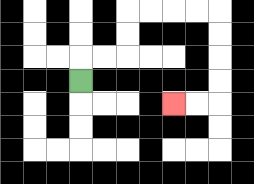{'start': '[3, 3]', 'end': '[7, 4]', 'path_directions': 'U,R,R,U,U,R,R,R,R,D,D,D,D,L,L', 'path_coordinates': '[[3, 3], [3, 2], [4, 2], [5, 2], [5, 1], [5, 0], [6, 0], [7, 0], [8, 0], [9, 0], [9, 1], [9, 2], [9, 3], [9, 4], [8, 4], [7, 4]]'}